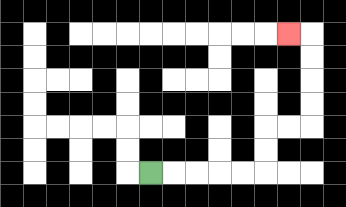{'start': '[6, 7]', 'end': '[12, 1]', 'path_directions': 'R,R,R,R,R,U,U,R,R,U,U,U,U,L', 'path_coordinates': '[[6, 7], [7, 7], [8, 7], [9, 7], [10, 7], [11, 7], [11, 6], [11, 5], [12, 5], [13, 5], [13, 4], [13, 3], [13, 2], [13, 1], [12, 1]]'}